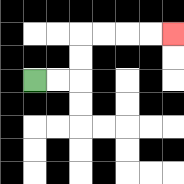{'start': '[1, 3]', 'end': '[7, 1]', 'path_directions': 'R,R,U,U,R,R,R,R', 'path_coordinates': '[[1, 3], [2, 3], [3, 3], [3, 2], [3, 1], [4, 1], [5, 1], [6, 1], [7, 1]]'}